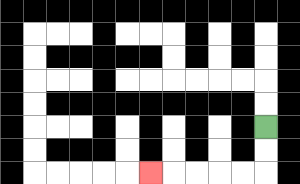{'start': '[11, 5]', 'end': '[6, 7]', 'path_directions': 'D,D,L,L,L,L,L', 'path_coordinates': '[[11, 5], [11, 6], [11, 7], [10, 7], [9, 7], [8, 7], [7, 7], [6, 7]]'}